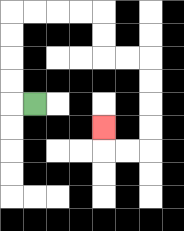{'start': '[1, 4]', 'end': '[4, 5]', 'path_directions': 'L,U,U,U,U,R,R,R,R,D,D,R,R,D,D,D,D,L,L,U', 'path_coordinates': '[[1, 4], [0, 4], [0, 3], [0, 2], [0, 1], [0, 0], [1, 0], [2, 0], [3, 0], [4, 0], [4, 1], [4, 2], [5, 2], [6, 2], [6, 3], [6, 4], [6, 5], [6, 6], [5, 6], [4, 6], [4, 5]]'}